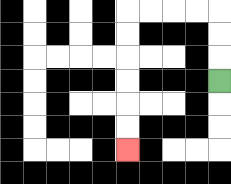{'start': '[9, 3]', 'end': '[5, 6]', 'path_directions': 'U,U,U,L,L,L,L,D,D,D,D,D,D', 'path_coordinates': '[[9, 3], [9, 2], [9, 1], [9, 0], [8, 0], [7, 0], [6, 0], [5, 0], [5, 1], [5, 2], [5, 3], [5, 4], [5, 5], [5, 6]]'}